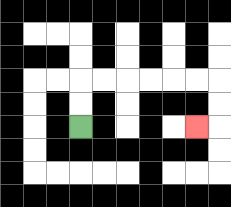{'start': '[3, 5]', 'end': '[8, 5]', 'path_directions': 'U,U,R,R,R,R,R,R,D,D,L', 'path_coordinates': '[[3, 5], [3, 4], [3, 3], [4, 3], [5, 3], [6, 3], [7, 3], [8, 3], [9, 3], [9, 4], [9, 5], [8, 5]]'}